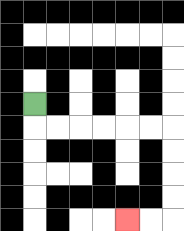{'start': '[1, 4]', 'end': '[5, 9]', 'path_directions': 'D,R,R,R,R,R,R,D,D,D,D,L,L', 'path_coordinates': '[[1, 4], [1, 5], [2, 5], [3, 5], [4, 5], [5, 5], [6, 5], [7, 5], [7, 6], [7, 7], [7, 8], [7, 9], [6, 9], [5, 9]]'}